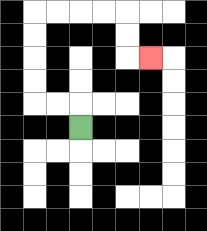{'start': '[3, 5]', 'end': '[6, 2]', 'path_directions': 'U,L,L,U,U,U,U,R,R,R,R,D,D,R', 'path_coordinates': '[[3, 5], [3, 4], [2, 4], [1, 4], [1, 3], [1, 2], [1, 1], [1, 0], [2, 0], [3, 0], [4, 0], [5, 0], [5, 1], [5, 2], [6, 2]]'}